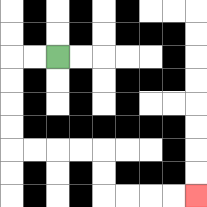{'start': '[2, 2]', 'end': '[8, 8]', 'path_directions': 'L,L,D,D,D,D,R,R,R,R,D,D,R,R,R,R', 'path_coordinates': '[[2, 2], [1, 2], [0, 2], [0, 3], [0, 4], [0, 5], [0, 6], [1, 6], [2, 6], [3, 6], [4, 6], [4, 7], [4, 8], [5, 8], [6, 8], [7, 8], [8, 8]]'}